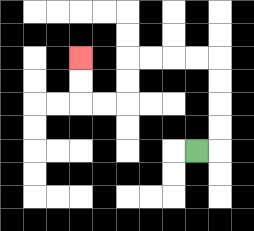{'start': '[8, 6]', 'end': '[3, 2]', 'path_directions': 'R,U,U,U,U,L,L,L,L,D,D,L,L,U,U', 'path_coordinates': '[[8, 6], [9, 6], [9, 5], [9, 4], [9, 3], [9, 2], [8, 2], [7, 2], [6, 2], [5, 2], [5, 3], [5, 4], [4, 4], [3, 4], [3, 3], [3, 2]]'}